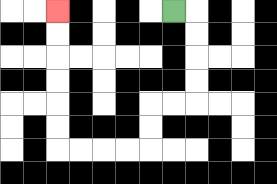{'start': '[7, 0]', 'end': '[2, 0]', 'path_directions': 'R,D,D,D,D,L,L,D,D,L,L,L,L,U,U,U,U,U,U', 'path_coordinates': '[[7, 0], [8, 0], [8, 1], [8, 2], [8, 3], [8, 4], [7, 4], [6, 4], [6, 5], [6, 6], [5, 6], [4, 6], [3, 6], [2, 6], [2, 5], [2, 4], [2, 3], [2, 2], [2, 1], [2, 0]]'}